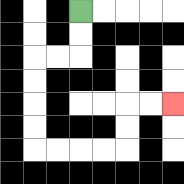{'start': '[3, 0]', 'end': '[7, 4]', 'path_directions': 'D,D,L,L,D,D,D,D,R,R,R,R,U,U,R,R', 'path_coordinates': '[[3, 0], [3, 1], [3, 2], [2, 2], [1, 2], [1, 3], [1, 4], [1, 5], [1, 6], [2, 6], [3, 6], [4, 6], [5, 6], [5, 5], [5, 4], [6, 4], [7, 4]]'}